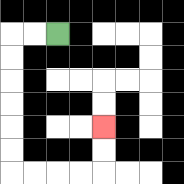{'start': '[2, 1]', 'end': '[4, 5]', 'path_directions': 'L,L,D,D,D,D,D,D,R,R,R,R,U,U', 'path_coordinates': '[[2, 1], [1, 1], [0, 1], [0, 2], [0, 3], [0, 4], [0, 5], [0, 6], [0, 7], [1, 7], [2, 7], [3, 7], [4, 7], [4, 6], [4, 5]]'}